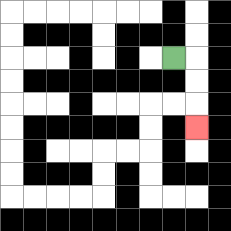{'start': '[7, 2]', 'end': '[8, 5]', 'path_directions': 'R,D,D,D', 'path_coordinates': '[[7, 2], [8, 2], [8, 3], [8, 4], [8, 5]]'}